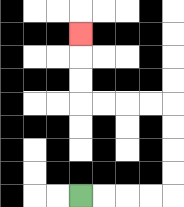{'start': '[3, 8]', 'end': '[3, 1]', 'path_directions': 'R,R,R,R,U,U,U,U,L,L,L,L,U,U,U', 'path_coordinates': '[[3, 8], [4, 8], [5, 8], [6, 8], [7, 8], [7, 7], [7, 6], [7, 5], [7, 4], [6, 4], [5, 4], [4, 4], [3, 4], [3, 3], [3, 2], [3, 1]]'}